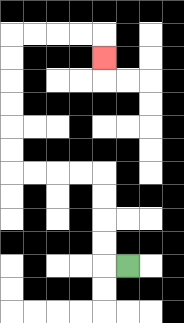{'start': '[5, 11]', 'end': '[4, 2]', 'path_directions': 'L,U,U,U,U,L,L,L,L,U,U,U,U,U,U,R,R,R,R,D', 'path_coordinates': '[[5, 11], [4, 11], [4, 10], [4, 9], [4, 8], [4, 7], [3, 7], [2, 7], [1, 7], [0, 7], [0, 6], [0, 5], [0, 4], [0, 3], [0, 2], [0, 1], [1, 1], [2, 1], [3, 1], [4, 1], [4, 2]]'}